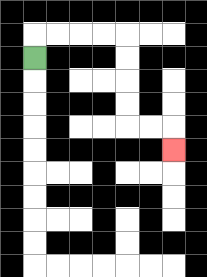{'start': '[1, 2]', 'end': '[7, 6]', 'path_directions': 'U,R,R,R,R,D,D,D,D,R,R,D', 'path_coordinates': '[[1, 2], [1, 1], [2, 1], [3, 1], [4, 1], [5, 1], [5, 2], [5, 3], [5, 4], [5, 5], [6, 5], [7, 5], [7, 6]]'}